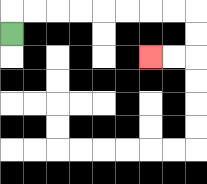{'start': '[0, 1]', 'end': '[6, 2]', 'path_directions': 'U,R,R,R,R,R,R,R,R,D,D,L,L', 'path_coordinates': '[[0, 1], [0, 0], [1, 0], [2, 0], [3, 0], [4, 0], [5, 0], [6, 0], [7, 0], [8, 0], [8, 1], [8, 2], [7, 2], [6, 2]]'}